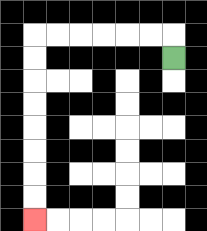{'start': '[7, 2]', 'end': '[1, 9]', 'path_directions': 'U,L,L,L,L,L,L,D,D,D,D,D,D,D,D', 'path_coordinates': '[[7, 2], [7, 1], [6, 1], [5, 1], [4, 1], [3, 1], [2, 1], [1, 1], [1, 2], [1, 3], [1, 4], [1, 5], [1, 6], [1, 7], [1, 8], [1, 9]]'}